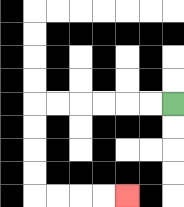{'start': '[7, 4]', 'end': '[5, 8]', 'path_directions': 'L,L,L,L,L,L,D,D,D,D,R,R,R,R', 'path_coordinates': '[[7, 4], [6, 4], [5, 4], [4, 4], [3, 4], [2, 4], [1, 4], [1, 5], [1, 6], [1, 7], [1, 8], [2, 8], [3, 8], [4, 8], [5, 8]]'}